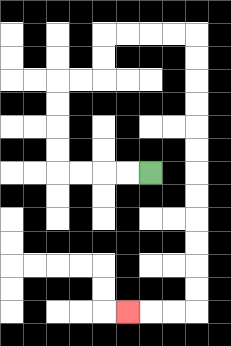{'start': '[6, 7]', 'end': '[5, 13]', 'path_directions': 'L,L,L,L,U,U,U,U,R,R,U,U,R,R,R,R,D,D,D,D,D,D,D,D,D,D,D,D,L,L,L', 'path_coordinates': '[[6, 7], [5, 7], [4, 7], [3, 7], [2, 7], [2, 6], [2, 5], [2, 4], [2, 3], [3, 3], [4, 3], [4, 2], [4, 1], [5, 1], [6, 1], [7, 1], [8, 1], [8, 2], [8, 3], [8, 4], [8, 5], [8, 6], [8, 7], [8, 8], [8, 9], [8, 10], [8, 11], [8, 12], [8, 13], [7, 13], [6, 13], [5, 13]]'}